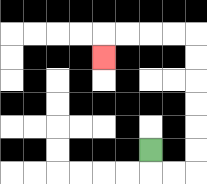{'start': '[6, 6]', 'end': '[4, 2]', 'path_directions': 'D,R,R,U,U,U,U,U,U,L,L,L,L,D', 'path_coordinates': '[[6, 6], [6, 7], [7, 7], [8, 7], [8, 6], [8, 5], [8, 4], [8, 3], [8, 2], [8, 1], [7, 1], [6, 1], [5, 1], [4, 1], [4, 2]]'}